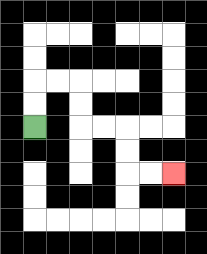{'start': '[1, 5]', 'end': '[7, 7]', 'path_directions': 'U,U,R,R,D,D,R,R,D,D,R,R', 'path_coordinates': '[[1, 5], [1, 4], [1, 3], [2, 3], [3, 3], [3, 4], [3, 5], [4, 5], [5, 5], [5, 6], [5, 7], [6, 7], [7, 7]]'}